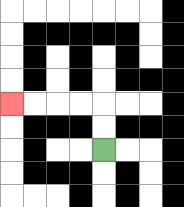{'start': '[4, 6]', 'end': '[0, 4]', 'path_directions': 'U,U,L,L,L,L', 'path_coordinates': '[[4, 6], [4, 5], [4, 4], [3, 4], [2, 4], [1, 4], [0, 4]]'}